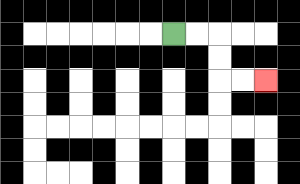{'start': '[7, 1]', 'end': '[11, 3]', 'path_directions': 'R,R,D,D,R,R', 'path_coordinates': '[[7, 1], [8, 1], [9, 1], [9, 2], [9, 3], [10, 3], [11, 3]]'}